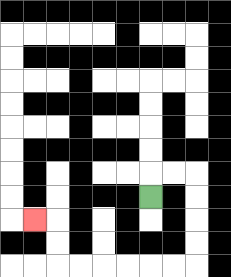{'start': '[6, 8]', 'end': '[1, 9]', 'path_directions': 'U,R,R,D,D,D,D,L,L,L,L,L,L,U,U,L', 'path_coordinates': '[[6, 8], [6, 7], [7, 7], [8, 7], [8, 8], [8, 9], [8, 10], [8, 11], [7, 11], [6, 11], [5, 11], [4, 11], [3, 11], [2, 11], [2, 10], [2, 9], [1, 9]]'}